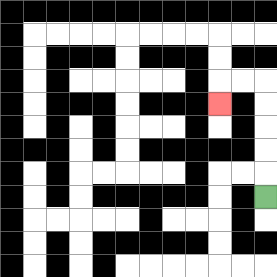{'start': '[11, 8]', 'end': '[9, 4]', 'path_directions': 'U,U,U,U,U,L,L,D', 'path_coordinates': '[[11, 8], [11, 7], [11, 6], [11, 5], [11, 4], [11, 3], [10, 3], [9, 3], [9, 4]]'}